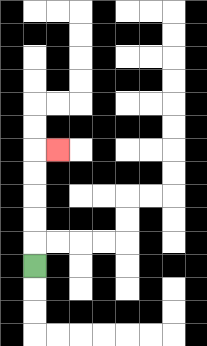{'start': '[1, 11]', 'end': '[2, 6]', 'path_directions': 'U,U,U,U,U,R', 'path_coordinates': '[[1, 11], [1, 10], [1, 9], [1, 8], [1, 7], [1, 6], [2, 6]]'}